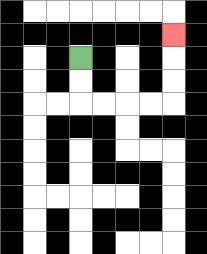{'start': '[3, 2]', 'end': '[7, 1]', 'path_directions': 'D,D,R,R,R,R,U,U,U', 'path_coordinates': '[[3, 2], [3, 3], [3, 4], [4, 4], [5, 4], [6, 4], [7, 4], [7, 3], [7, 2], [7, 1]]'}